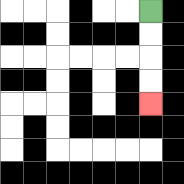{'start': '[6, 0]', 'end': '[6, 4]', 'path_directions': 'D,D,D,D', 'path_coordinates': '[[6, 0], [6, 1], [6, 2], [6, 3], [6, 4]]'}